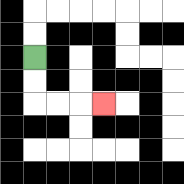{'start': '[1, 2]', 'end': '[4, 4]', 'path_directions': 'D,D,R,R,R', 'path_coordinates': '[[1, 2], [1, 3], [1, 4], [2, 4], [3, 4], [4, 4]]'}